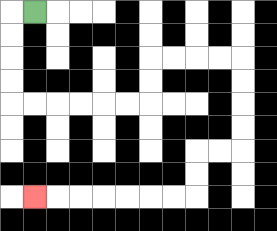{'start': '[1, 0]', 'end': '[1, 8]', 'path_directions': 'L,D,D,D,D,R,R,R,R,R,R,U,U,R,R,R,R,D,D,D,D,L,L,D,D,L,L,L,L,L,L,L', 'path_coordinates': '[[1, 0], [0, 0], [0, 1], [0, 2], [0, 3], [0, 4], [1, 4], [2, 4], [3, 4], [4, 4], [5, 4], [6, 4], [6, 3], [6, 2], [7, 2], [8, 2], [9, 2], [10, 2], [10, 3], [10, 4], [10, 5], [10, 6], [9, 6], [8, 6], [8, 7], [8, 8], [7, 8], [6, 8], [5, 8], [4, 8], [3, 8], [2, 8], [1, 8]]'}